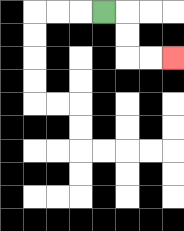{'start': '[4, 0]', 'end': '[7, 2]', 'path_directions': 'R,D,D,R,R', 'path_coordinates': '[[4, 0], [5, 0], [5, 1], [5, 2], [6, 2], [7, 2]]'}